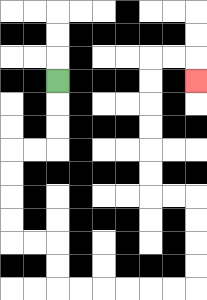{'start': '[2, 3]', 'end': '[8, 3]', 'path_directions': 'D,D,D,L,L,D,D,D,D,R,R,D,D,R,R,R,R,R,R,U,U,U,U,L,L,U,U,U,U,U,U,R,R,D', 'path_coordinates': '[[2, 3], [2, 4], [2, 5], [2, 6], [1, 6], [0, 6], [0, 7], [0, 8], [0, 9], [0, 10], [1, 10], [2, 10], [2, 11], [2, 12], [3, 12], [4, 12], [5, 12], [6, 12], [7, 12], [8, 12], [8, 11], [8, 10], [8, 9], [8, 8], [7, 8], [6, 8], [6, 7], [6, 6], [6, 5], [6, 4], [6, 3], [6, 2], [7, 2], [8, 2], [8, 3]]'}